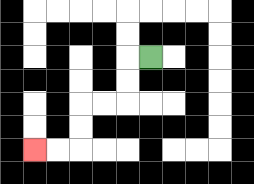{'start': '[6, 2]', 'end': '[1, 6]', 'path_directions': 'L,D,D,L,L,D,D,L,L', 'path_coordinates': '[[6, 2], [5, 2], [5, 3], [5, 4], [4, 4], [3, 4], [3, 5], [3, 6], [2, 6], [1, 6]]'}